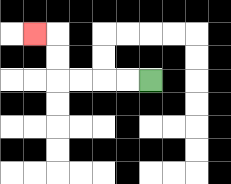{'start': '[6, 3]', 'end': '[1, 1]', 'path_directions': 'L,L,L,L,U,U,L', 'path_coordinates': '[[6, 3], [5, 3], [4, 3], [3, 3], [2, 3], [2, 2], [2, 1], [1, 1]]'}